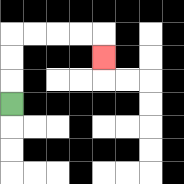{'start': '[0, 4]', 'end': '[4, 2]', 'path_directions': 'U,U,U,R,R,R,R,D', 'path_coordinates': '[[0, 4], [0, 3], [0, 2], [0, 1], [1, 1], [2, 1], [3, 1], [4, 1], [4, 2]]'}